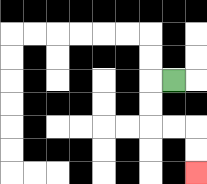{'start': '[7, 3]', 'end': '[8, 7]', 'path_directions': 'L,D,D,R,R,D,D', 'path_coordinates': '[[7, 3], [6, 3], [6, 4], [6, 5], [7, 5], [8, 5], [8, 6], [8, 7]]'}